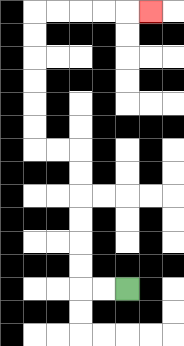{'start': '[5, 12]', 'end': '[6, 0]', 'path_directions': 'L,L,U,U,U,U,U,U,L,L,U,U,U,U,U,U,R,R,R,R,R', 'path_coordinates': '[[5, 12], [4, 12], [3, 12], [3, 11], [3, 10], [3, 9], [3, 8], [3, 7], [3, 6], [2, 6], [1, 6], [1, 5], [1, 4], [1, 3], [1, 2], [1, 1], [1, 0], [2, 0], [3, 0], [4, 0], [5, 0], [6, 0]]'}